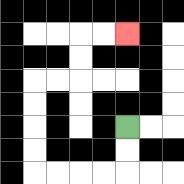{'start': '[5, 5]', 'end': '[5, 1]', 'path_directions': 'D,D,L,L,L,L,U,U,U,U,R,R,U,U,R,R', 'path_coordinates': '[[5, 5], [5, 6], [5, 7], [4, 7], [3, 7], [2, 7], [1, 7], [1, 6], [1, 5], [1, 4], [1, 3], [2, 3], [3, 3], [3, 2], [3, 1], [4, 1], [5, 1]]'}